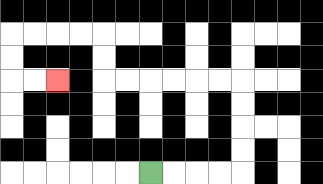{'start': '[6, 7]', 'end': '[2, 3]', 'path_directions': 'R,R,R,R,U,U,U,U,L,L,L,L,L,L,U,U,L,L,L,L,D,D,R,R', 'path_coordinates': '[[6, 7], [7, 7], [8, 7], [9, 7], [10, 7], [10, 6], [10, 5], [10, 4], [10, 3], [9, 3], [8, 3], [7, 3], [6, 3], [5, 3], [4, 3], [4, 2], [4, 1], [3, 1], [2, 1], [1, 1], [0, 1], [0, 2], [0, 3], [1, 3], [2, 3]]'}